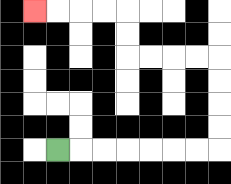{'start': '[2, 6]', 'end': '[1, 0]', 'path_directions': 'R,R,R,R,R,R,R,U,U,U,U,L,L,L,L,U,U,L,L,L,L', 'path_coordinates': '[[2, 6], [3, 6], [4, 6], [5, 6], [6, 6], [7, 6], [8, 6], [9, 6], [9, 5], [9, 4], [9, 3], [9, 2], [8, 2], [7, 2], [6, 2], [5, 2], [5, 1], [5, 0], [4, 0], [3, 0], [2, 0], [1, 0]]'}